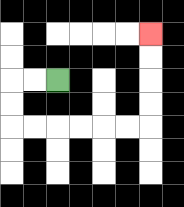{'start': '[2, 3]', 'end': '[6, 1]', 'path_directions': 'L,L,D,D,R,R,R,R,R,R,U,U,U,U', 'path_coordinates': '[[2, 3], [1, 3], [0, 3], [0, 4], [0, 5], [1, 5], [2, 5], [3, 5], [4, 5], [5, 5], [6, 5], [6, 4], [6, 3], [6, 2], [6, 1]]'}